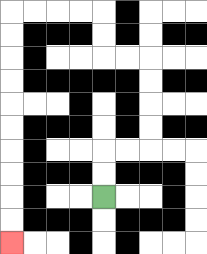{'start': '[4, 8]', 'end': '[0, 10]', 'path_directions': 'U,U,R,R,U,U,U,U,L,L,U,U,L,L,L,L,D,D,D,D,D,D,D,D,D,D', 'path_coordinates': '[[4, 8], [4, 7], [4, 6], [5, 6], [6, 6], [6, 5], [6, 4], [6, 3], [6, 2], [5, 2], [4, 2], [4, 1], [4, 0], [3, 0], [2, 0], [1, 0], [0, 0], [0, 1], [0, 2], [0, 3], [0, 4], [0, 5], [0, 6], [0, 7], [0, 8], [0, 9], [0, 10]]'}